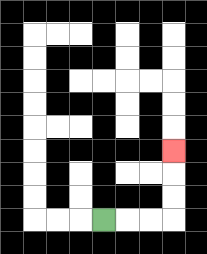{'start': '[4, 9]', 'end': '[7, 6]', 'path_directions': 'R,R,R,U,U,U', 'path_coordinates': '[[4, 9], [5, 9], [6, 9], [7, 9], [7, 8], [7, 7], [7, 6]]'}